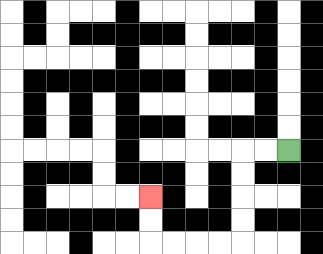{'start': '[12, 6]', 'end': '[6, 8]', 'path_directions': 'L,L,D,D,D,D,L,L,L,L,U,U', 'path_coordinates': '[[12, 6], [11, 6], [10, 6], [10, 7], [10, 8], [10, 9], [10, 10], [9, 10], [8, 10], [7, 10], [6, 10], [6, 9], [6, 8]]'}